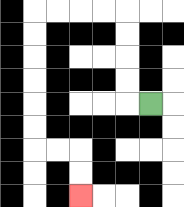{'start': '[6, 4]', 'end': '[3, 8]', 'path_directions': 'L,U,U,U,U,L,L,L,L,D,D,D,D,D,D,R,R,D,D', 'path_coordinates': '[[6, 4], [5, 4], [5, 3], [5, 2], [5, 1], [5, 0], [4, 0], [3, 0], [2, 0], [1, 0], [1, 1], [1, 2], [1, 3], [1, 4], [1, 5], [1, 6], [2, 6], [3, 6], [3, 7], [3, 8]]'}